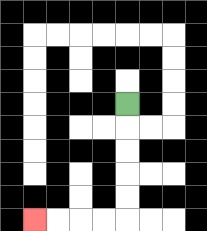{'start': '[5, 4]', 'end': '[1, 9]', 'path_directions': 'D,D,D,D,D,L,L,L,L', 'path_coordinates': '[[5, 4], [5, 5], [5, 6], [5, 7], [5, 8], [5, 9], [4, 9], [3, 9], [2, 9], [1, 9]]'}